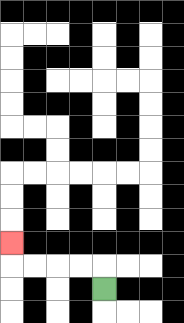{'start': '[4, 12]', 'end': '[0, 10]', 'path_directions': 'U,L,L,L,L,U', 'path_coordinates': '[[4, 12], [4, 11], [3, 11], [2, 11], [1, 11], [0, 11], [0, 10]]'}